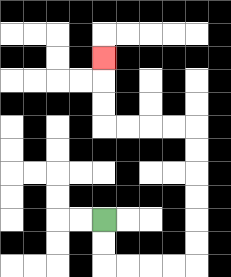{'start': '[4, 9]', 'end': '[4, 2]', 'path_directions': 'D,D,R,R,R,R,U,U,U,U,U,U,L,L,L,L,U,U,U', 'path_coordinates': '[[4, 9], [4, 10], [4, 11], [5, 11], [6, 11], [7, 11], [8, 11], [8, 10], [8, 9], [8, 8], [8, 7], [8, 6], [8, 5], [7, 5], [6, 5], [5, 5], [4, 5], [4, 4], [4, 3], [4, 2]]'}